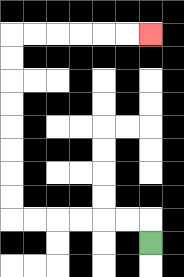{'start': '[6, 10]', 'end': '[6, 1]', 'path_directions': 'U,L,L,L,L,L,L,U,U,U,U,U,U,U,U,R,R,R,R,R,R', 'path_coordinates': '[[6, 10], [6, 9], [5, 9], [4, 9], [3, 9], [2, 9], [1, 9], [0, 9], [0, 8], [0, 7], [0, 6], [0, 5], [0, 4], [0, 3], [0, 2], [0, 1], [1, 1], [2, 1], [3, 1], [4, 1], [5, 1], [6, 1]]'}